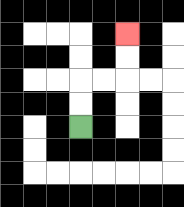{'start': '[3, 5]', 'end': '[5, 1]', 'path_directions': 'U,U,R,R,U,U', 'path_coordinates': '[[3, 5], [3, 4], [3, 3], [4, 3], [5, 3], [5, 2], [5, 1]]'}